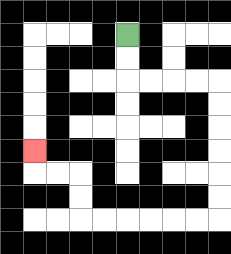{'start': '[5, 1]', 'end': '[1, 6]', 'path_directions': 'D,D,R,R,R,R,D,D,D,D,D,D,L,L,L,L,L,L,U,U,L,L,U', 'path_coordinates': '[[5, 1], [5, 2], [5, 3], [6, 3], [7, 3], [8, 3], [9, 3], [9, 4], [9, 5], [9, 6], [9, 7], [9, 8], [9, 9], [8, 9], [7, 9], [6, 9], [5, 9], [4, 9], [3, 9], [3, 8], [3, 7], [2, 7], [1, 7], [1, 6]]'}